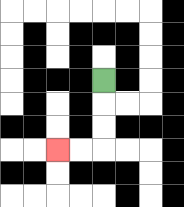{'start': '[4, 3]', 'end': '[2, 6]', 'path_directions': 'D,D,D,L,L', 'path_coordinates': '[[4, 3], [4, 4], [4, 5], [4, 6], [3, 6], [2, 6]]'}